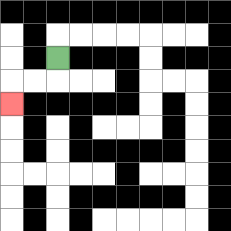{'start': '[2, 2]', 'end': '[0, 4]', 'path_directions': 'D,L,L,D', 'path_coordinates': '[[2, 2], [2, 3], [1, 3], [0, 3], [0, 4]]'}